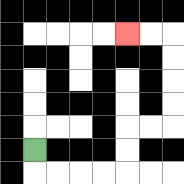{'start': '[1, 6]', 'end': '[5, 1]', 'path_directions': 'D,R,R,R,R,U,U,R,R,U,U,U,U,L,L', 'path_coordinates': '[[1, 6], [1, 7], [2, 7], [3, 7], [4, 7], [5, 7], [5, 6], [5, 5], [6, 5], [7, 5], [7, 4], [7, 3], [7, 2], [7, 1], [6, 1], [5, 1]]'}